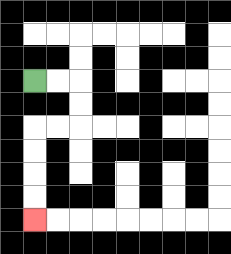{'start': '[1, 3]', 'end': '[1, 9]', 'path_directions': 'R,R,D,D,L,L,D,D,D,D', 'path_coordinates': '[[1, 3], [2, 3], [3, 3], [3, 4], [3, 5], [2, 5], [1, 5], [1, 6], [1, 7], [1, 8], [1, 9]]'}